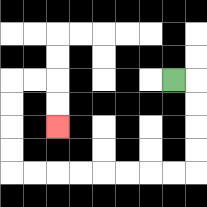{'start': '[7, 3]', 'end': '[2, 5]', 'path_directions': 'R,D,D,D,D,L,L,L,L,L,L,L,L,U,U,U,U,R,R,D,D', 'path_coordinates': '[[7, 3], [8, 3], [8, 4], [8, 5], [8, 6], [8, 7], [7, 7], [6, 7], [5, 7], [4, 7], [3, 7], [2, 7], [1, 7], [0, 7], [0, 6], [0, 5], [0, 4], [0, 3], [1, 3], [2, 3], [2, 4], [2, 5]]'}